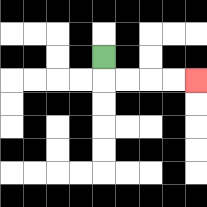{'start': '[4, 2]', 'end': '[8, 3]', 'path_directions': 'D,R,R,R,R', 'path_coordinates': '[[4, 2], [4, 3], [5, 3], [6, 3], [7, 3], [8, 3]]'}